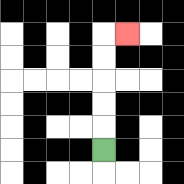{'start': '[4, 6]', 'end': '[5, 1]', 'path_directions': 'U,U,U,U,U,R', 'path_coordinates': '[[4, 6], [4, 5], [4, 4], [4, 3], [4, 2], [4, 1], [5, 1]]'}